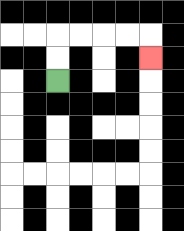{'start': '[2, 3]', 'end': '[6, 2]', 'path_directions': 'U,U,R,R,R,R,D', 'path_coordinates': '[[2, 3], [2, 2], [2, 1], [3, 1], [4, 1], [5, 1], [6, 1], [6, 2]]'}